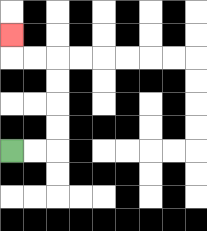{'start': '[0, 6]', 'end': '[0, 1]', 'path_directions': 'R,R,U,U,U,U,L,L,U', 'path_coordinates': '[[0, 6], [1, 6], [2, 6], [2, 5], [2, 4], [2, 3], [2, 2], [1, 2], [0, 2], [0, 1]]'}